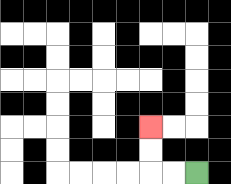{'start': '[8, 7]', 'end': '[6, 5]', 'path_directions': 'L,L,U,U', 'path_coordinates': '[[8, 7], [7, 7], [6, 7], [6, 6], [6, 5]]'}